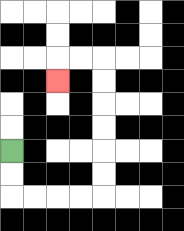{'start': '[0, 6]', 'end': '[2, 3]', 'path_directions': 'D,D,R,R,R,R,U,U,U,U,U,U,L,L,D', 'path_coordinates': '[[0, 6], [0, 7], [0, 8], [1, 8], [2, 8], [3, 8], [4, 8], [4, 7], [4, 6], [4, 5], [4, 4], [4, 3], [4, 2], [3, 2], [2, 2], [2, 3]]'}